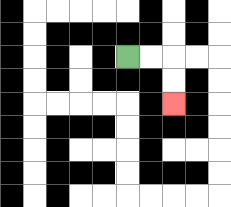{'start': '[5, 2]', 'end': '[7, 4]', 'path_directions': 'R,R,D,D', 'path_coordinates': '[[5, 2], [6, 2], [7, 2], [7, 3], [7, 4]]'}